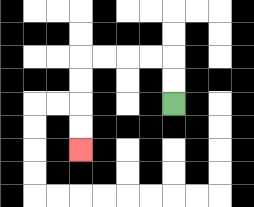{'start': '[7, 4]', 'end': '[3, 6]', 'path_directions': 'U,U,L,L,L,L,D,D,D,D', 'path_coordinates': '[[7, 4], [7, 3], [7, 2], [6, 2], [5, 2], [4, 2], [3, 2], [3, 3], [3, 4], [3, 5], [3, 6]]'}